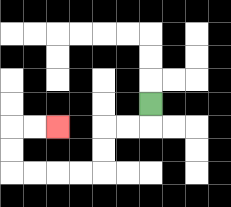{'start': '[6, 4]', 'end': '[2, 5]', 'path_directions': 'D,L,L,D,D,L,L,L,L,U,U,R,R', 'path_coordinates': '[[6, 4], [6, 5], [5, 5], [4, 5], [4, 6], [4, 7], [3, 7], [2, 7], [1, 7], [0, 7], [0, 6], [0, 5], [1, 5], [2, 5]]'}